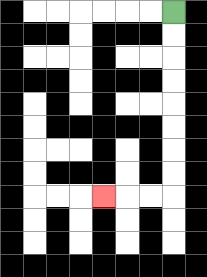{'start': '[7, 0]', 'end': '[4, 8]', 'path_directions': 'D,D,D,D,D,D,D,D,L,L,L', 'path_coordinates': '[[7, 0], [7, 1], [7, 2], [7, 3], [7, 4], [7, 5], [7, 6], [7, 7], [7, 8], [6, 8], [5, 8], [4, 8]]'}